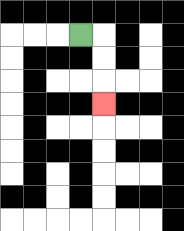{'start': '[3, 1]', 'end': '[4, 4]', 'path_directions': 'R,D,D,D', 'path_coordinates': '[[3, 1], [4, 1], [4, 2], [4, 3], [4, 4]]'}